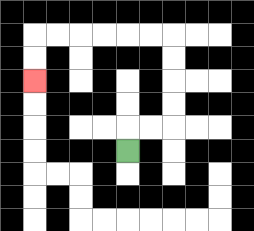{'start': '[5, 6]', 'end': '[1, 3]', 'path_directions': 'U,R,R,U,U,U,U,L,L,L,L,L,L,D,D', 'path_coordinates': '[[5, 6], [5, 5], [6, 5], [7, 5], [7, 4], [7, 3], [7, 2], [7, 1], [6, 1], [5, 1], [4, 1], [3, 1], [2, 1], [1, 1], [1, 2], [1, 3]]'}